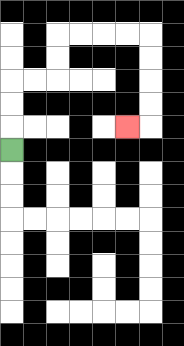{'start': '[0, 6]', 'end': '[5, 5]', 'path_directions': 'U,U,U,R,R,U,U,R,R,R,R,D,D,D,D,L', 'path_coordinates': '[[0, 6], [0, 5], [0, 4], [0, 3], [1, 3], [2, 3], [2, 2], [2, 1], [3, 1], [4, 1], [5, 1], [6, 1], [6, 2], [6, 3], [6, 4], [6, 5], [5, 5]]'}